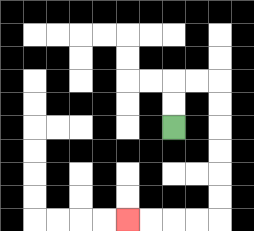{'start': '[7, 5]', 'end': '[5, 9]', 'path_directions': 'U,U,R,R,D,D,D,D,D,D,L,L,L,L', 'path_coordinates': '[[7, 5], [7, 4], [7, 3], [8, 3], [9, 3], [9, 4], [9, 5], [9, 6], [9, 7], [9, 8], [9, 9], [8, 9], [7, 9], [6, 9], [5, 9]]'}